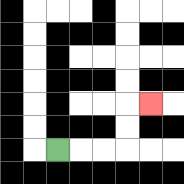{'start': '[2, 6]', 'end': '[6, 4]', 'path_directions': 'R,R,R,U,U,R', 'path_coordinates': '[[2, 6], [3, 6], [4, 6], [5, 6], [5, 5], [5, 4], [6, 4]]'}